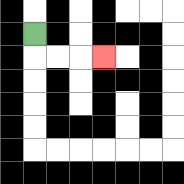{'start': '[1, 1]', 'end': '[4, 2]', 'path_directions': 'D,R,R,R', 'path_coordinates': '[[1, 1], [1, 2], [2, 2], [3, 2], [4, 2]]'}